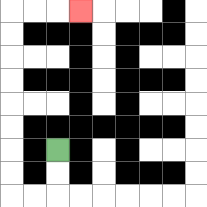{'start': '[2, 6]', 'end': '[3, 0]', 'path_directions': 'D,D,L,L,U,U,U,U,U,U,U,U,R,R,R', 'path_coordinates': '[[2, 6], [2, 7], [2, 8], [1, 8], [0, 8], [0, 7], [0, 6], [0, 5], [0, 4], [0, 3], [0, 2], [0, 1], [0, 0], [1, 0], [2, 0], [3, 0]]'}